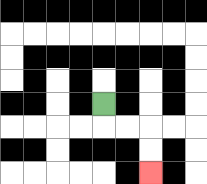{'start': '[4, 4]', 'end': '[6, 7]', 'path_directions': 'D,R,R,D,D', 'path_coordinates': '[[4, 4], [4, 5], [5, 5], [6, 5], [6, 6], [6, 7]]'}